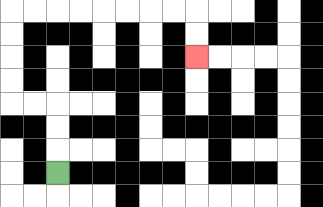{'start': '[2, 7]', 'end': '[8, 2]', 'path_directions': 'U,U,U,L,L,U,U,U,U,R,R,R,R,R,R,R,R,D,D', 'path_coordinates': '[[2, 7], [2, 6], [2, 5], [2, 4], [1, 4], [0, 4], [0, 3], [0, 2], [0, 1], [0, 0], [1, 0], [2, 0], [3, 0], [4, 0], [5, 0], [6, 0], [7, 0], [8, 0], [8, 1], [8, 2]]'}